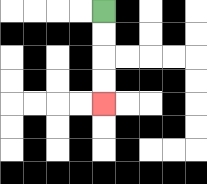{'start': '[4, 0]', 'end': '[4, 4]', 'path_directions': 'D,D,D,D', 'path_coordinates': '[[4, 0], [4, 1], [4, 2], [4, 3], [4, 4]]'}